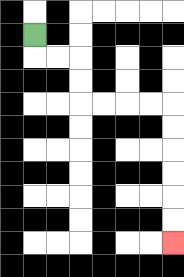{'start': '[1, 1]', 'end': '[7, 10]', 'path_directions': 'D,R,R,D,D,R,R,R,R,D,D,D,D,D,D', 'path_coordinates': '[[1, 1], [1, 2], [2, 2], [3, 2], [3, 3], [3, 4], [4, 4], [5, 4], [6, 4], [7, 4], [7, 5], [7, 6], [7, 7], [7, 8], [7, 9], [7, 10]]'}